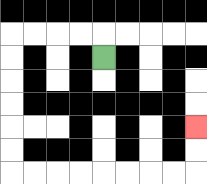{'start': '[4, 2]', 'end': '[8, 5]', 'path_directions': 'U,L,L,L,L,D,D,D,D,D,D,R,R,R,R,R,R,R,R,U,U', 'path_coordinates': '[[4, 2], [4, 1], [3, 1], [2, 1], [1, 1], [0, 1], [0, 2], [0, 3], [0, 4], [0, 5], [0, 6], [0, 7], [1, 7], [2, 7], [3, 7], [4, 7], [5, 7], [6, 7], [7, 7], [8, 7], [8, 6], [8, 5]]'}